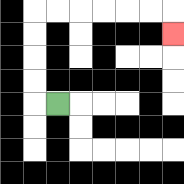{'start': '[2, 4]', 'end': '[7, 1]', 'path_directions': 'L,U,U,U,U,R,R,R,R,R,R,D', 'path_coordinates': '[[2, 4], [1, 4], [1, 3], [1, 2], [1, 1], [1, 0], [2, 0], [3, 0], [4, 0], [5, 0], [6, 0], [7, 0], [7, 1]]'}